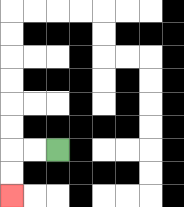{'start': '[2, 6]', 'end': '[0, 8]', 'path_directions': 'L,L,D,D', 'path_coordinates': '[[2, 6], [1, 6], [0, 6], [0, 7], [0, 8]]'}